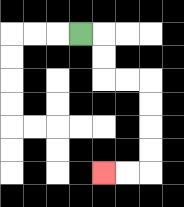{'start': '[3, 1]', 'end': '[4, 7]', 'path_directions': 'R,D,D,R,R,D,D,D,D,L,L', 'path_coordinates': '[[3, 1], [4, 1], [4, 2], [4, 3], [5, 3], [6, 3], [6, 4], [6, 5], [6, 6], [6, 7], [5, 7], [4, 7]]'}